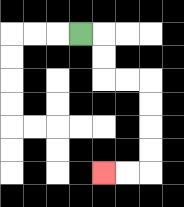{'start': '[3, 1]', 'end': '[4, 7]', 'path_directions': 'R,D,D,R,R,D,D,D,D,L,L', 'path_coordinates': '[[3, 1], [4, 1], [4, 2], [4, 3], [5, 3], [6, 3], [6, 4], [6, 5], [6, 6], [6, 7], [5, 7], [4, 7]]'}